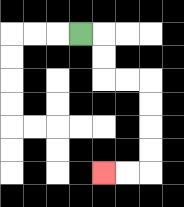{'start': '[3, 1]', 'end': '[4, 7]', 'path_directions': 'R,D,D,R,R,D,D,D,D,L,L', 'path_coordinates': '[[3, 1], [4, 1], [4, 2], [4, 3], [5, 3], [6, 3], [6, 4], [6, 5], [6, 6], [6, 7], [5, 7], [4, 7]]'}